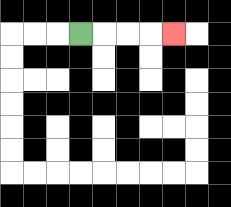{'start': '[3, 1]', 'end': '[7, 1]', 'path_directions': 'R,R,R,R', 'path_coordinates': '[[3, 1], [4, 1], [5, 1], [6, 1], [7, 1]]'}